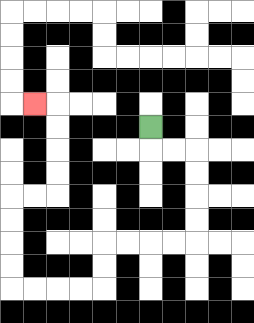{'start': '[6, 5]', 'end': '[1, 4]', 'path_directions': 'D,R,R,D,D,D,D,L,L,L,L,D,D,L,L,L,L,U,U,U,U,R,R,U,U,U,U,L', 'path_coordinates': '[[6, 5], [6, 6], [7, 6], [8, 6], [8, 7], [8, 8], [8, 9], [8, 10], [7, 10], [6, 10], [5, 10], [4, 10], [4, 11], [4, 12], [3, 12], [2, 12], [1, 12], [0, 12], [0, 11], [0, 10], [0, 9], [0, 8], [1, 8], [2, 8], [2, 7], [2, 6], [2, 5], [2, 4], [1, 4]]'}